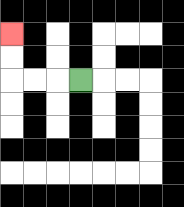{'start': '[3, 3]', 'end': '[0, 1]', 'path_directions': 'L,L,L,U,U', 'path_coordinates': '[[3, 3], [2, 3], [1, 3], [0, 3], [0, 2], [0, 1]]'}